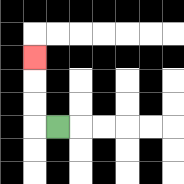{'start': '[2, 5]', 'end': '[1, 2]', 'path_directions': 'L,U,U,U', 'path_coordinates': '[[2, 5], [1, 5], [1, 4], [1, 3], [1, 2]]'}